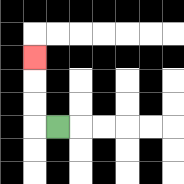{'start': '[2, 5]', 'end': '[1, 2]', 'path_directions': 'L,U,U,U', 'path_coordinates': '[[2, 5], [1, 5], [1, 4], [1, 3], [1, 2]]'}